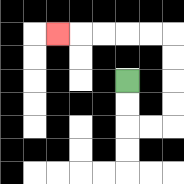{'start': '[5, 3]', 'end': '[2, 1]', 'path_directions': 'D,D,R,R,U,U,U,U,L,L,L,L,L', 'path_coordinates': '[[5, 3], [5, 4], [5, 5], [6, 5], [7, 5], [7, 4], [7, 3], [7, 2], [7, 1], [6, 1], [5, 1], [4, 1], [3, 1], [2, 1]]'}